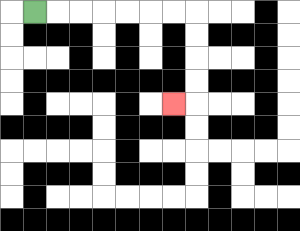{'start': '[1, 0]', 'end': '[7, 4]', 'path_directions': 'R,R,R,R,R,R,R,D,D,D,D,L', 'path_coordinates': '[[1, 0], [2, 0], [3, 0], [4, 0], [5, 0], [6, 0], [7, 0], [8, 0], [8, 1], [8, 2], [8, 3], [8, 4], [7, 4]]'}